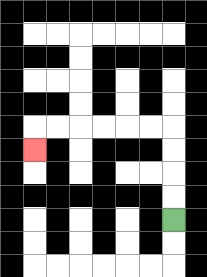{'start': '[7, 9]', 'end': '[1, 6]', 'path_directions': 'U,U,U,U,L,L,L,L,L,L,D', 'path_coordinates': '[[7, 9], [7, 8], [7, 7], [7, 6], [7, 5], [6, 5], [5, 5], [4, 5], [3, 5], [2, 5], [1, 5], [1, 6]]'}